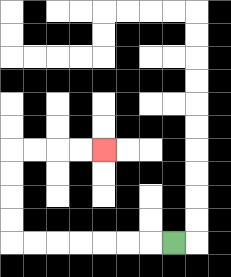{'start': '[7, 10]', 'end': '[4, 6]', 'path_directions': 'L,L,L,L,L,L,L,U,U,U,U,R,R,R,R', 'path_coordinates': '[[7, 10], [6, 10], [5, 10], [4, 10], [3, 10], [2, 10], [1, 10], [0, 10], [0, 9], [0, 8], [0, 7], [0, 6], [1, 6], [2, 6], [3, 6], [4, 6]]'}